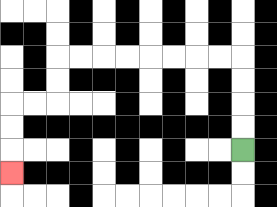{'start': '[10, 6]', 'end': '[0, 7]', 'path_directions': 'U,U,U,U,L,L,L,L,L,L,L,L,D,D,L,L,D,D,D', 'path_coordinates': '[[10, 6], [10, 5], [10, 4], [10, 3], [10, 2], [9, 2], [8, 2], [7, 2], [6, 2], [5, 2], [4, 2], [3, 2], [2, 2], [2, 3], [2, 4], [1, 4], [0, 4], [0, 5], [0, 6], [0, 7]]'}